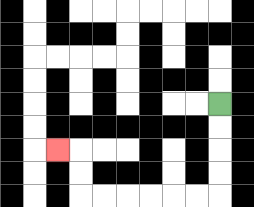{'start': '[9, 4]', 'end': '[2, 6]', 'path_directions': 'D,D,D,D,L,L,L,L,L,L,U,U,L', 'path_coordinates': '[[9, 4], [9, 5], [9, 6], [9, 7], [9, 8], [8, 8], [7, 8], [6, 8], [5, 8], [4, 8], [3, 8], [3, 7], [3, 6], [2, 6]]'}